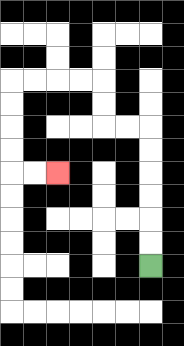{'start': '[6, 11]', 'end': '[2, 7]', 'path_directions': 'U,U,U,U,U,U,L,L,U,U,L,L,L,L,D,D,D,D,R,R', 'path_coordinates': '[[6, 11], [6, 10], [6, 9], [6, 8], [6, 7], [6, 6], [6, 5], [5, 5], [4, 5], [4, 4], [4, 3], [3, 3], [2, 3], [1, 3], [0, 3], [0, 4], [0, 5], [0, 6], [0, 7], [1, 7], [2, 7]]'}